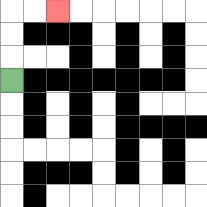{'start': '[0, 3]', 'end': '[2, 0]', 'path_directions': 'U,U,U,R,R', 'path_coordinates': '[[0, 3], [0, 2], [0, 1], [0, 0], [1, 0], [2, 0]]'}